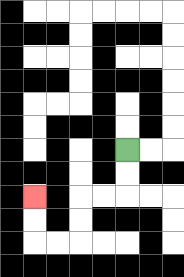{'start': '[5, 6]', 'end': '[1, 8]', 'path_directions': 'D,D,L,L,D,D,L,L,U,U', 'path_coordinates': '[[5, 6], [5, 7], [5, 8], [4, 8], [3, 8], [3, 9], [3, 10], [2, 10], [1, 10], [1, 9], [1, 8]]'}